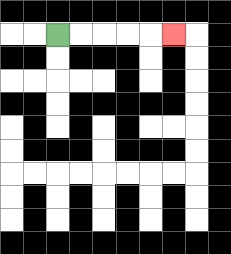{'start': '[2, 1]', 'end': '[7, 1]', 'path_directions': 'R,R,R,R,R', 'path_coordinates': '[[2, 1], [3, 1], [4, 1], [5, 1], [6, 1], [7, 1]]'}